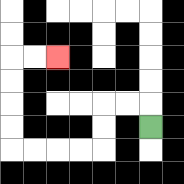{'start': '[6, 5]', 'end': '[2, 2]', 'path_directions': 'U,L,L,D,D,L,L,L,L,U,U,U,U,R,R', 'path_coordinates': '[[6, 5], [6, 4], [5, 4], [4, 4], [4, 5], [4, 6], [3, 6], [2, 6], [1, 6], [0, 6], [0, 5], [0, 4], [0, 3], [0, 2], [1, 2], [2, 2]]'}